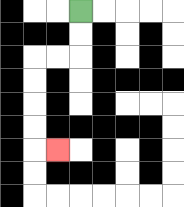{'start': '[3, 0]', 'end': '[2, 6]', 'path_directions': 'D,D,L,L,D,D,D,D,R', 'path_coordinates': '[[3, 0], [3, 1], [3, 2], [2, 2], [1, 2], [1, 3], [1, 4], [1, 5], [1, 6], [2, 6]]'}